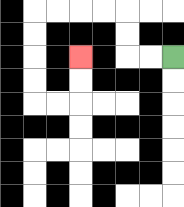{'start': '[7, 2]', 'end': '[3, 2]', 'path_directions': 'L,L,U,U,L,L,L,L,D,D,D,D,R,R,U,U', 'path_coordinates': '[[7, 2], [6, 2], [5, 2], [5, 1], [5, 0], [4, 0], [3, 0], [2, 0], [1, 0], [1, 1], [1, 2], [1, 3], [1, 4], [2, 4], [3, 4], [3, 3], [3, 2]]'}